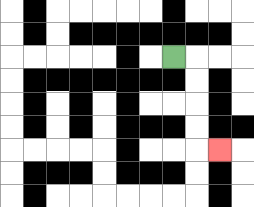{'start': '[7, 2]', 'end': '[9, 6]', 'path_directions': 'R,D,D,D,D,R', 'path_coordinates': '[[7, 2], [8, 2], [8, 3], [8, 4], [8, 5], [8, 6], [9, 6]]'}